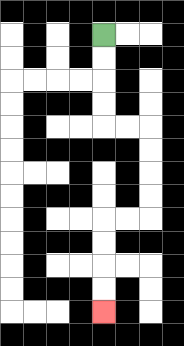{'start': '[4, 1]', 'end': '[4, 13]', 'path_directions': 'D,D,D,D,R,R,D,D,D,D,L,L,D,D,D,D', 'path_coordinates': '[[4, 1], [4, 2], [4, 3], [4, 4], [4, 5], [5, 5], [6, 5], [6, 6], [6, 7], [6, 8], [6, 9], [5, 9], [4, 9], [4, 10], [4, 11], [4, 12], [4, 13]]'}